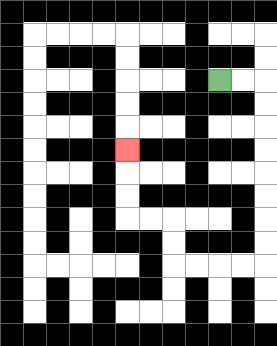{'start': '[9, 3]', 'end': '[5, 6]', 'path_directions': 'R,R,D,D,D,D,D,D,D,D,L,L,L,L,U,U,L,L,U,U,U', 'path_coordinates': '[[9, 3], [10, 3], [11, 3], [11, 4], [11, 5], [11, 6], [11, 7], [11, 8], [11, 9], [11, 10], [11, 11], [10, 11], [9, 11], [8, 11], [7, 11], [7, 10], [7, 9], [6, 9], [5, 9], [5, 8], [5, 7], [5, 6]]'}